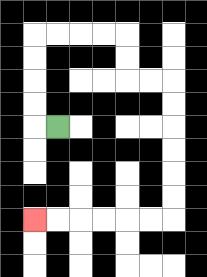{'start': '[2, 5]', 'end': '[1, 9]', 'path_directions': 'L,U,U,U,U,R,R,R,R,D,D,R,R,D,D,D,D,D,D,L,L,L,L,L,L', 'path_coordinates': '[[2, 5], [1, 5], [1, 4], [1, 3], [1, 2], [1, 1], [2, 1], [3, 1], [4, 1], [5, 1], [5, 2], [5, 3], [6, 3], [7, 3], [7, 4], [7, 5], [7, 6], [7, 7], [7, 8], [7, 9], [6, 9], [5, 9], [4, 9], [3, 9], [2, 9], [1, 9]]'}